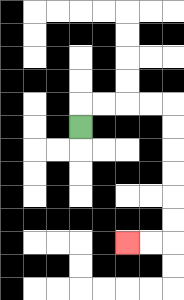{'start': '[3, 5]', 'end': '[5, 10]', 'path_directions': 'U,R,R,R,R,D,D,D,D,D,D,L,L', 'path_coordinates': '[[3, 5], [3, 4], [4, 4], [5, 4], [6, 4], [7, 4], [7, 5], [7, 6], [7, 7], [7, 8], [7, 9], [7, 10], [6, 10], [5, 10]]'}